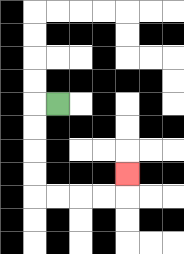{'start': '[2, 4]', 'end': '[5, 7]', 'path_directions': 'L,D,D,D,D,R,R,R,R,U', 'path_coordinates': '[[2, 4], [1, 4], [1, 5], [1, 6], [1, 7], [1, 8], [2, 8], [3, 8], [4, 8], [5, 8], [5, 7]]'}